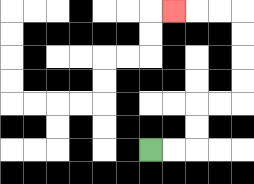{'start': '[6, 6]', 'end': '[7, 0]', 'path_directions': 'R,R,U,U,R,R,U,U,U,U,L,L,L', 'path_coordinates': '[[6, 6], [7, 6], [8, 6], [8, 5], [8, 4], [9, 4], [10, 4], [10, 3], [10, 2], [10, 1], [10, 0], [9, 0], [8, 0], [7, 0]]'}